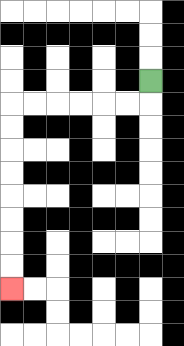{'start': '[6, 3]', 'end': '[0, 12]', 'path_directions': 'D,L,L,L,L,L,L,D,D,D,D,D,D,D,D', 'path_coordinates': '[[6, 3], [6, 4], [5, 4], [4, 4], [3, 4], [2, 4], [1, 4], [0, 4], [0, 5], [0, 6], [0, 7], [0, 8], [0, 9], [0, 10], [0, 11], [0, 12]]'}